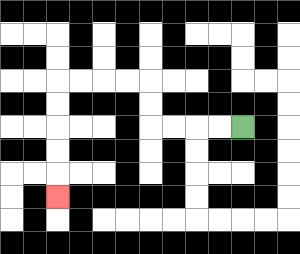{'start': '[10, 5]', 'end': '[2, 8]', 'path_directions': 'L,L,L,L,U,U,L,L,L,L,D,D,D,D,D', 'path_coordinates': '[[10, 5], [9, 5], [8, 5], [7, 5], [6, 5], [6, 4], [6, 3], [5, 3], [4, 3], [3, 3], [2, 3], [2, 4], [2, 5], [2, 6], [2, 7], [2, 8]]'}